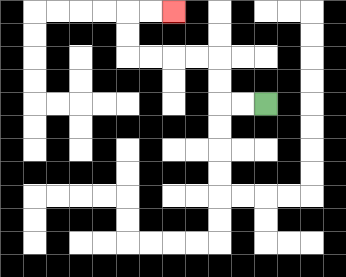{'start': '[11, 4]', 'end': '[7, 0]', 'path_directions': 'L,L,U,U,L,L,L,L,U,U,R,R', 'path_coordinates': '[[11, 4], [10, 4], [9, 4], [9, 3], [9, 2], [8, 2], [7, 2], [6, 2], [5, 2], [5, 1], [5, 0], [6, 0], [7, 0]]'}